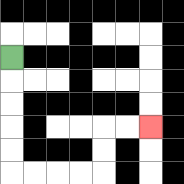{'start': '[0, 2]', 'end': '[6, 5]', 'path_directions': 'D,D,D,D,D,R,R,R,R,U,U,R,R', 'path_coordinates': '[[0, 2], [0, 3], [0, 4], [0, 5], [0, 6], [0, 7], [1, 7], [2, 7], [3, 7], [4, 7], [4, 6], [4, 5], [5, 5], [6, 5]]'}